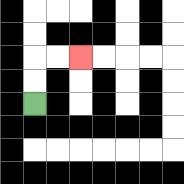{'start': '[1, 4]', 'end': '[3, 2]', 'path_directions': 'U,U,R,R', 'path_coordinates': '[[1, 4], [1, 3], [1, 2], [2, 2], [3, 2]]'}